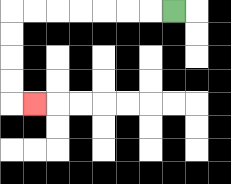{'start': '[7, 0]', 'end': '[1, 4]', 'path_directions': 'L,L,L,L,L,L,L,D,D,D,D,R', 'path_coordinates': '[[7, 0], [6, 0], [5, 0], [4, 0], [3, 0], [2, 0], [1, 0], [0, 0], [0, 1], [0, 2], [0, 3], [0, 4], [1, 4]]'}